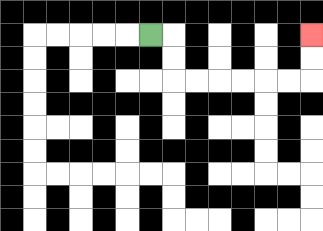{'start': '[6, 1]', 'end': '[13, 1]', 'path_directions': 'R,D,D,R,R,R,R,R,R,U,U', 'path_coordinates': '[[6, 1], [7, 1], [7, 2], [7, 3], [8, 3], [9, 3], [10, 3], [11, 3], [12, 3], [13, 3], [13, 2], [13, 1]]'}